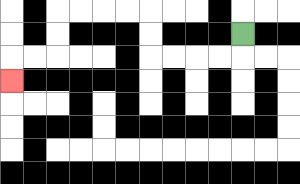{'start': '[10, 1]', 'end': '[0, 3]', 'path_directions': 'D,L,L,L,L,U,U,L,L,L,L,D,D,L,L,D', 'path_coordinates': '[[10, 1], [10, 2], [9, 2], [8, 2], [7, 2], [6, 2], [6, 1], [6, 0], [5, 0], [4, 0], [3, 0], [2, 0], [2, 1], [2, 2], [1, 2], [0, 2], [0, 3]]'}